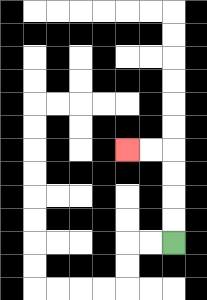{'start': '[7, 10]', 'end': '[5, 6]', 'path_directions': 'U,U,U,U,L,L', 'path_coordinates': '[[7, 10], [7, 9], [7, 8], [7, 7], [7, 6], [6, 6], [5, 6]]'}